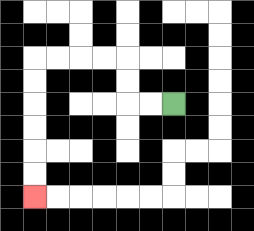{'start': '[7, 4]', 'end': '[1, 8]', 'path_directions': 'L,L,U,U,L,L,L,L,D,D,D,D,D,D', 'path_coordinates': '[[7, 4], [6, 4], [5, 4], [5, 3], [5, 2], [4, 2], [3, 2], [2, 2], [1, 2], [1, 3], [1, 4], [1, 5], [1, 6], [1, 7], [1, 8]]'}